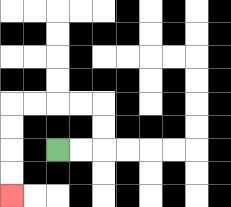{'start': '[2, 6]', 'end': '[0, 8]', 'path_directions': 'R,R,U,U,L,L,L,L,D,D,D,D', 'path_coordinates': '[[2, 6], [3, 6], [4, 6], [4, 5], [4, 4], [3, 4], [2, 4], [1, 4], [0, 4], [0, 5], [0, 6], [0, 7], [0, 8]]'}